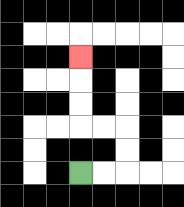{'start': '[3, 7]', 'end': '[3, 2]', 'path_directions': 'R,R,U,U,L,L,U,U,U', 'path_coordinates': '[[3, 7], [4, 7], [5, 7], [5, 6], [5, 5], [4, 5], [3, 5], [3, 4], [3, 3], [3, 2]]'}